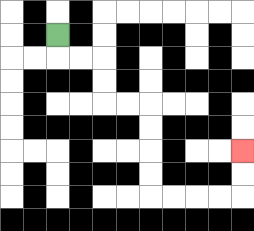{'start': '[2, 1]', 'end': '[10, 6]', 'path_directions': 'D,R,R,D,D,R,R,D,D,D,D,R,R,R,R,U,U', 'path_coordinates': '[[2, 1], [2, 2], [3, 2], [4, 2], [4, 3], [4, 4], [5, 4], [6, 4], [6, 5], [6, 6], [6, 7], [6, 8], [7, 8], [8, 8], [9, 8], [10, 8], [10, 7], [10, 6]]'}